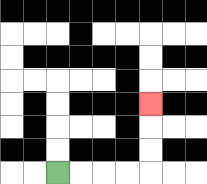{'start': '[2, 7]', 'end': '[6, 4]', 'path_directions': 'R,R,R,R,U,U,U', 'path_coordinates': '[[2, 7], [3, 7], [4, 7], [5, 7], [6, 7], [6, 6], [6, 5], [6, 4]]'}